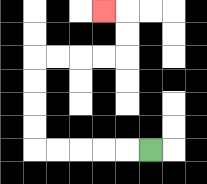{'start': '[6, 6]', 'end': '[4, 0]', 'path_directions': 'L,L,L,L,L,U,U,U,U,R,R,R,R,U,U,L', 'path_coordinates': '[[6, 6], [5, 6], [4, 6], [3, 6], [2, 6], [1, 6], [1, 5], [1, 4], [1, 3], [1, 2], [2, 2], [3, 2], [4, 2], [5, 2], [5, 1], [5, 0], [4, 0]]'}